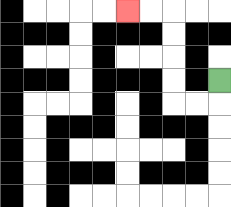{'start': '[9, 3]', 'end': '[5, 0]', 'path_directions': 'D,L,L,U,U,U,U,L,L', 'path_coordinates': '[[9, 3], [9, 4], [8, 4], [7, 4], [7, 3], [7, 2], [7, 1], [7, 0], [6, 0], [5, 0]]'}